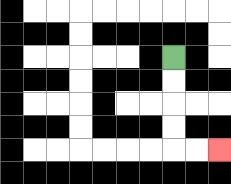{'start': '[7, 2]', 'end': '[9, 6]', 'path_directions': 'D,D,D,D,R,R', 'path_coordinates': '[[7, 2], [7, 3], [7, 4], [7, 5], [7, 6], [8, 6], [9, 6]]'}